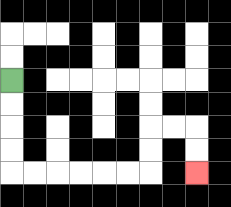{'start': '[0, 3]', 'end': '[8, 7]', 'path_directions': 'D,D,D,D,R,R,R,R,R,R,U,U,R,R,D,D', 'path_coordinates': '[[0, 3], [0, 4], [0, 5], [0, 6], [0, 7], [1, 7], [2, 7], [3, 7], [4, 7], [5, 7], [6, 7], [6, 6], [6, 5], [7, 5], [8, 5], [8, 6], [8, 7]]'}